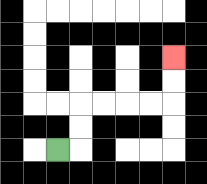{'start': '[2, 6]', 'end': '[7, 2]', 'path_directions': 'R,U,U,R,R,R,R,U,U', 'path_coordinates': '[[2, 6], [3, 6], [3, 5], [3, 4], [4, 4], [5, 4], [6, 4], [7, 4], [7, 3], [7, 2]]'}